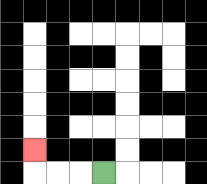{'start': '[4, 7]', 'end': '[1, 6]', 'path_directions': 'L,L,L,U', 'path_coordinates': '[[4, 7], [3, 7], [2, 7], [1, 7], [1, 6]]'}